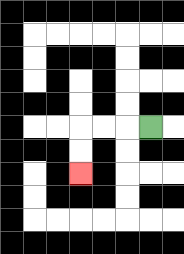{'start': '[6, 5]', 'end': '[3, 7]', 'path_directions': 'L,L,L,D,D', 'path_coordinates': '[[6, 5], [5, 5], [4, 5], [3, 5], [3, 6], [3, 7]]'}